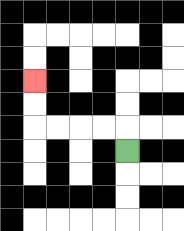{'start': '[5, 6]', 'end': '[1, 3]', 'path_directions': 'U,L,L,L,L,U,U', 'path_coordinates': '[[5, 6], [5, 5], [4, 5], [3, 5], [2, 5], [1, 5], [1, 4], [1, 3]]'}